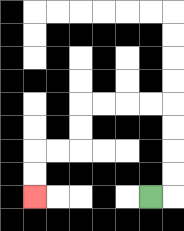{'start': '[6, 8]', 'end': '[1, 8]', 'path_directions': 'R,U,U,U,U,L,L,L,L,D,D,L,L,D,D', 'path_coordinates': '[[6, 8], [7, 8], [7, 7], [7, 6], [7, 5], [7, 4], [6, 4], [5, 4], [4, 4], [3, 4], [3, 5], [3, 6], [2, 6], [1, 6], [1, 7], [1, 8]]'}